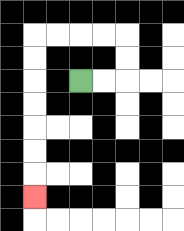{'start': '[3, 3]', 'end': '[1, 8]', 'path_directions': 'R,R,U,U,L,L,L,L,D,D,D,D,D,D,D', 'path_coordinates': '[[3, 3], [4, 3], [5, 3], [5, 2], [5, 1], [4, 1], [3, 1], [2, 1], [1, 1], [1, 2], [1, 3], [1, 4], [1, 5], [1, 6], [1, 7], [1, 8]]'}